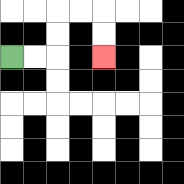{'start': '[0, 2]', 'end': '[4, 2]', 'path_directions': 'R,R,U,U,R,R,D,D', 'path_coordinates': '[[0, 2], [1, 2], [2, 2], [2, 1], [2, 0], [3, 0], [4, 0], [4, 1], [4, 2]]'}